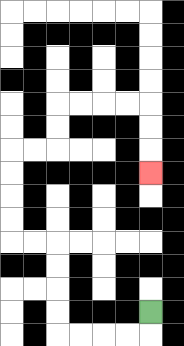{'start': '[6, 13]', 'end': '[6, 7]', 'path_directions': 'D,L,L,L,L,U,U,U,U,L,L,U,U,U,U,R,R,U,U,R,R,R,R,D,D,D', 'path_coordinates': '[[6, 13], [6, 14], [5, 14], [4, 14], [3, 14], [2, 14], [2, 13], [2, 12], [2, 11], [2, 10], [1, 10], [0, 10], [0, 9], [0, 8], [0, 7], [0, 6], [1, 6], [2, 6], [2, 5], [2, 4], [3, 4], [4, 4], [5, 4], [6, 4], [6, 5], [6, 6], [6, 7]]'}